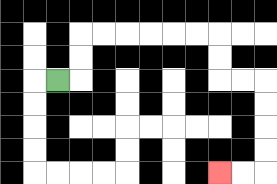{'start': '[2, 3]', 'end': '[9, 7]', 'path_directions': 'R,U,U,R,R,R,R,R,R,D,D,R,R,D,D,D,D,L,L', 'path_coordinates': '[[2, 3], [3, 3], [3, 2], [3, 1], [4, 1], [5, 1], [6, 1], [7, 1], [8, 1], [9, 1], [9, 2], [9, 3], [10, 3], [11, 3], [11, 4], [11, 5], [11, 6], [11, 7], [10, 7], [9, 7]]'}